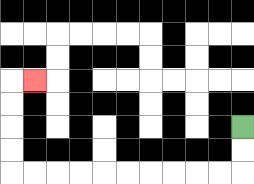{'start': '[10, 5]', 'end': '[1, 3]', 'path_directions': 'D,D,L,L,L,L,L,L,L,L,L,L,U,U,U,U,R', 'path_coordinates': '[[10, 5], [10, 6], [10, 7], [9, 7], [8, 7], [7, 7], [6, 7], [5, 7], [4, 7], [3, 7], [2, 7], [1, 7], [0, 7], [0, 6], [0, 5], [0, 4], [0, 3], [1, 3]]'}